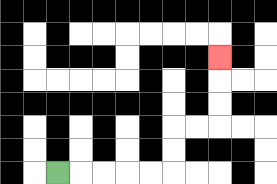{'start': '[2, 7]', 'end': '[9, 2]', 'path_directions': 'R,R,R,R,R,U,U,R,R,U,U,U', 'path_coordinates': '[[2, 7], [3, 7], [4, 7], [5, 7], [6, 7], [7, 7], [7, 6], [7, 5], [8, 5], [9, 5], [9, 4], [9, 3], [9, 2]]'}